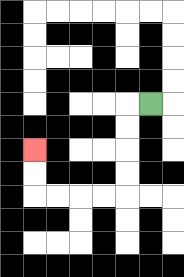{'start': '[6, 4]', 'end': '[1, 6]', 'path_directions': 'L,D,D,D,D,L,L,L,L,U,U', 'path_coordinates': '[[6, 4], [5, 4], [5, 5], [5, 6], [5, 7], [5, 8], [4, 8], [3, 8], [2, 8], [1, 8], [1, 7], [1, 6]]'}